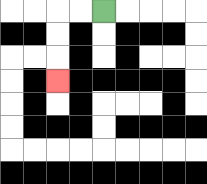{'start': '[4, 0]', 'end': '[2, 3]', 'path_directions': 'L,L,D,D,D', 'path_coordinates': '[[4, 0], [3, 0], [2, 0], [2, 1], [2, 2], [2, 3]]'}